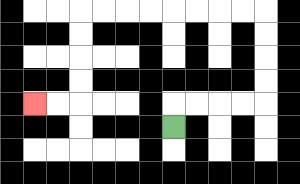{'start': '[7, 5]', 'end': '[1, 4]', 'path_directions': 'U,R,R,R,R,U,U,U,U,L,L,L,L,L,L,L,L,D,D,D,D,L,L', 'path_coordinates': '[[7, 5], [7, 4], [8, 4], [9, 4], [10, 4], [11, 4], [11, 3], [11, 2], [11, 1], [11, 0], [10, 0], [9, 0], [8, 0], [7, 0], [6, 0], [5, 0], [4, 0], [3, 0], [3, 1], [3, 2], [3, 3], [3, 4], [2, 4], [1, 4]]'}